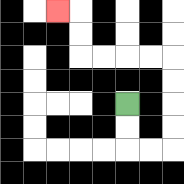{'start': '[5, 4]', 'end': '[2, 0]', 'path_directions': 'D,D,R,R,U,U,U,U,L,L,L,L,U,U,L', 'path_coordinates': '[[5, 4], [5, 5], [5, 6], [6, 6], [7, 6], [7, 5], [7, 4], [7, 3], [7, 2], [6, 2], [5, 2], [4, 2], [3, 2], [3, 1], [3, 0], [2, 0]]'}